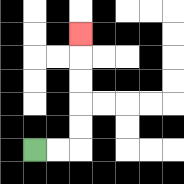{'start': '[1, 6]', 'end': '[3, 1]', 'path_directions': 'R,R,U,U,U,U,U', 'path_coordinates': '[[1, 6], [2, 6], [3, 6], [3, 5], [3, 4], [3, 3], [3, 2], [3, 1]]'}